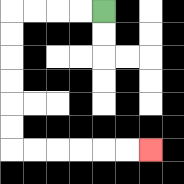{'start': '[4, 0]', 'end': '[6, 6]', 'path_directions': 'L,L,L,L,D,D,D,D,D,D,R,R,R,R,R,R', 'path_coordinates': '[[4, 0], [3, 0], [2, 0], [1, 0], [0, 0], [0, 1], [0, 2], [0, 3], [0, 4], [0, 5], [0, 6], [1, 6], [2, 6], [3, 6], [4, 6], [5, 6], [6, 6]]'}